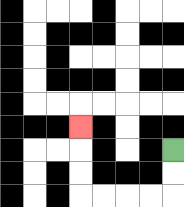{'start': '[7, 6]', 'end': '[3, 5]', 'path_directions': 'D,D,L,L,L,L,U,U,U', 'path_coordinates': '[[7, 6], [7, 7], [7, 8], [6, 8], [5, 8], [4, 8], [3, 8], [3, 7], [3, 6], [3, 5]]'}